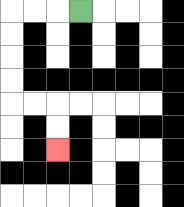{'start': '[3, 0]', 'end': '[2, 6]', 'path_directions': 'L,L,L,D,D,D,D,R,R,D,D', 'path_coordinates': '[[3, 0], [2, 0], [1, 0], [0, 0], [0, 1], [0, 2], [0, 3], [0, 4], [1, 4], [2, 4], [2, 5], [2, 6]]'}